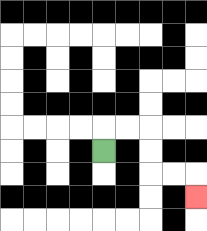{'start': '[4, 6]', 'end': '[8, 8]', 'path_directions': 'U,R,R,D,D,R,R,D', 'path_coordinates': '[[4, 6], [4, 5], [5, 5], [6, 5], [6, 6], [6, 7], [7, 7], [8, 7], [8, 8]]'}